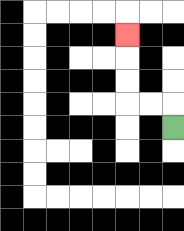{'start': '[7, 5]', 'end': '[5, 1]', 'path_directions': 'U,L,L,U,U,U', 'path_coordinates': '[[7, 5], [7, 4], [6, 4], [5, 4], [5, 3], [5, 2], [5, 1]]'}